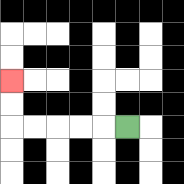{'start': '[5, 5]', 'end': '[0, 3]', 'path_directions': 'L,L,L,L,L,U,U', 'path_coordinates': '[[5, 5], [4, 5], [3, 5], [2, 5], [1, 5], [0, 5], [0, 4], [0, 3]]'}